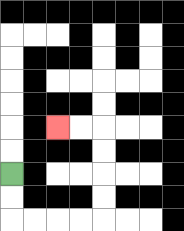{'start': '[0, 7]', 'end': '[2, 5]', 'path_directions': 'D,D,R,R,R,R,U,U,U,U,L,L', 'path_coordinates': '[[0, 7], [0, 8], [0, 9], [1, 9], [2, 9], [3, 9], [4, 9], [4, 8], [4, 7], [4, 6], [4, 5], [3, 5], [2, 5]]'}